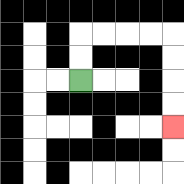{'start': '[3, 3]', 'end': '[7, 5]', 'path_directions': 'U,U,R,R,R,R,D,D,D,D', 'path_coordinates': '[[3, 3], [3, 2], [3, 1], [4, 1], [5, 1], [6, 1], [7, 1], [7, 2], [7, 3], [7, 4], [7, 5]]'}